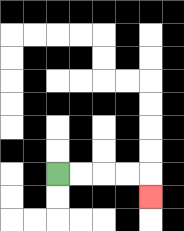{'start': '[2, 7]', 'end': '[6, 8]', 'path_directions': 'R,R,R,R,D', 'path_coordinates': '[[2, 7], [3, 7], [4, 7], [5, 7], [6, 7], [6, 8]]'}